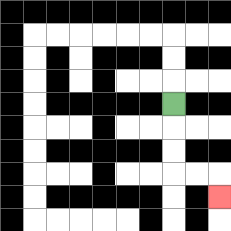{'start': '[7, 4]', 'end': '[9, 8]', 'path_directions': 'D,D,D,R,R,D', 'path_coordinates': '[[7, 4], [7, 5], [7, 6], [7, 7], [8, 7], [9, 7], [9, 8]]'}